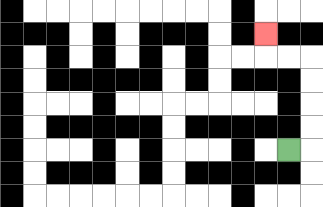{'start': '[12, 6]', 'end': '[11, 1]', 'path_directions': 'R,U,U,U,U,L,L,U', 'path_coordinates': '[[12, 6], [13, 6], [13, 5], [13, 4], [13, 3], [13, 2], [12, 2], [11, 2], [11, 1]]'}